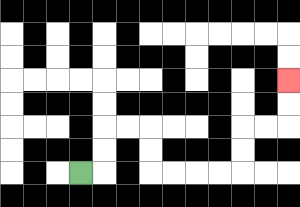{'start': '[3, 7]', 'end': '[12, 3]', 'path_directions': 'R,U,U,R,R,D,D,R,R,R,R,U,U,R,R,U,U', 'path_coordinates': '[[3, 7], [4, 7], [4, 6], [4, 5], [5, 5], [6, 5], [6, 6], [6, 7], [7, 7], [8, 7], [9, 7], [10, 7], [10, 6], [10, 5], [11, 5], [12, 5], [12, 4], [12, 3]]'}